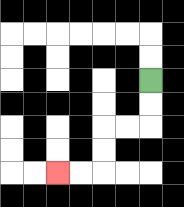{'start': '[6, 3]', 'end': '[2, 7]', 'path_directions': 'D,D,L,L,D,D,L,L', 'path_coordinates': '[[6, 3], [6, 4], [6, 5], [5, 5], [4, 5], [4, 6], [4, 7], [3, 7], [2, 7]]'}